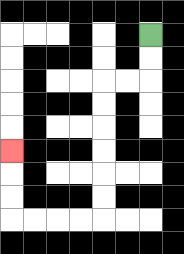{'start': '[6, 1]', 'end': '[0, 6]', 'path_directions': 'D,D,L,L,D,D,D,D,D,D,L,L,L,L,U,U,U', 'path_coordinates': '[[6, 1], [6, 2], [6, 3], [5, 3], [4, 3], [4, 4], [4, 5], [4, 6], [4, 7], [4, 8], [4, 9], [3, 9], [2, 9], [1, 9], [0, 9], [0, 8], [0, 7], [0, 6]]'}